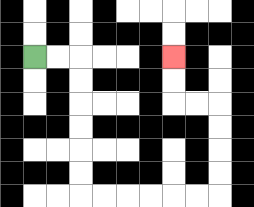{'start': '[1, 2]', 'end': '[7, 2]', 'path_directions': 'R,R,D,D,D,D,D,D,R,R,R,R,R,R,U,U,U,U,L,L,U,U', 'path_coordinates': '[[1, 2], [2, 2], [3, 2], [3, 3], [3, 4], [3, 5], [3, 6], [3, 7], [3, 8], [4, 8], [5, 8], [6, 8], [7, 8], [8, 8], [9, 8], [9, 7], [9, 6], [9, 5], [9, 4], [8, 4], [7, 4], [7, 3], [7, 2]]'}